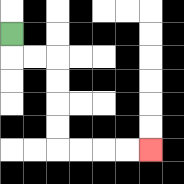{'start': '[0, 1]', 'end': '[6, 6]', 'path_directions': 'D,R,R,D,D,D,D,R,R,R,R', 'path_coordinates': '[[0, 1], [0, 2], [1, 2], [2, 2], [2, 3], [2, 4], [2, 5], [2, 6], [3, 6], [4, 6], [5, 6], [6, 6]]'}